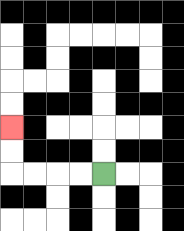{'start': '[4, 7]', 'end': '[0, 5]', 'path_directions': 'L,L,L,L,U,U', 'path_coordinates': '[[4, 7], [3, 7], [2, 7], [1, 7], [0, 7], [0, 6], [0, 5]]'}